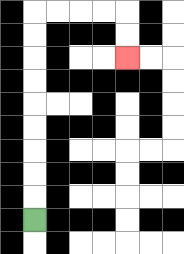{'start': '[1, 9]', 'end': '[5, 2]', 'path_directions': 'U,U,U,U,U,U,U,U,U,R,R,R,R,D,D', 'path_coordinates': '[[1, 9], [1, 8], [1, 7], [1, 6], [1, 5], [1, 4], [1, 3], [1, 2], [1, 1], [1, 0], [2, 0], [3, 0], [4, 0], [5, 0], [5, 1], [5, 2]]'}